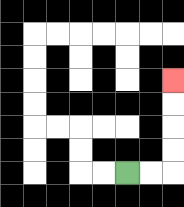{'start': '[5, 7]', 'end': '[7, 3]', 'path_directions': 'R,R,U,U,U,U', 'path_coordinates': '[[5, 7], [6, 7], [7, 7], [7, 6], [7, 5], [7, 4], [7, 3]]'}